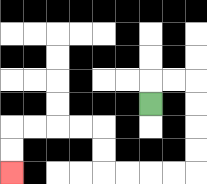{'start': '[6, 4]', 'end': '[0, 7]', 'path_directions': 'U,R,R,D,D,D,D,L,L,L,L,U,U,L,L,L,L,D,D', 'path_coordinates': '[[6, 4], [6, 3], [7, 3], [8, 3], [8, 4], [8, 5], [8, 6], [8, 7], [7, 7], [6, 7], [5, 7], [4, 7], [4, 6], [4, 5], [3, 5], [2, 5], [1, 5], [0, 5], [0, 6], [0, 7]]'}